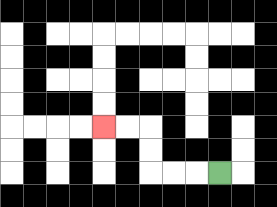{'start': '[9, 7]', 'end': '[4, 5]', 'path_directions': 'L,L,L,U,U,L,L', 'path_coordinates': '[[9, 7], [8, 7], [7, 7], [6, 7], [6, 6], [6, 5], [5, 5], [4, 5]]'}